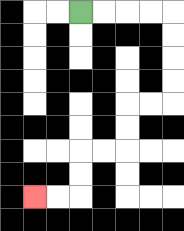{'start': '[3, 0]', 'end': '[1, 8]', 'path_directions': 'R,R,R,R,D,D,D,D,L,L,D,D,L,L,D,D,L,L', 'path_coordinates': '[[3, 0], [4, 0], [5, 0], [6, 0], [7, 0], [7, 1], [7, 2], [7, 3], [7, 4], [6, 4], [5, 4], [5, 5], [5, 6], [4, 6], [3, 6], [3, 7], [3, 8], [2, 8], [1, 8]]'}